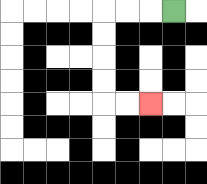{'start': '[7, 0]', 'end': '[6, 4]', 'path_directions': 'L,L,L,D,D,D,D,R,R', 'path_coordinates': '[[7, 0], [6, 0], [5, 0], [4, 0], [4, 1], [4, 2], [4, 3], [4, 4], [5, 4], [6, 4]]'}